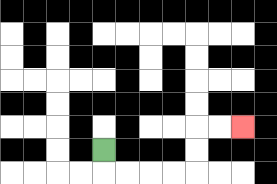{'start': '[4, 6]', 'end': '[10, 5]', 'path_directions': 'D,R,R,R,R,U,U,R,R', 'path_coordinates': '[[4, 6], [4, 7], [5, 7], [6, 7], [7, 7], [8, 7], [8, 6], [8, 5], [9, 5], [10, 5]]'}